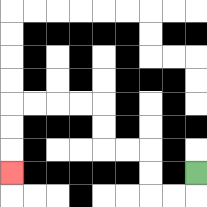{'start': '[8, 7]', 'end': '[0, 7]', 'path_directions': 'D,L,L,U,U,L,L,U,U,L,L,L,L,D,D,D', 'path_coordinates': '[[8, 7], [8, 8], [7, 8], [6, 8], [6, 7], [6, 6], [5, 6], [4, 6], [4, 5], [4, 4], [3, 4], [2, 4], [1, 4], [0, 4], [0, 5], [0, 6], [0, 7]]'}